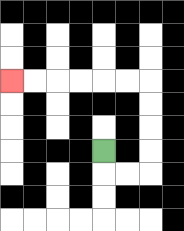{'start': '[4, 6]', 'end': '[0, 3]', 'path_directions': 'D,R,R,U,U,U,U,L,L,L,L,L,L', 'path_coordinates': '[[4, 6], [4, 7], [5, 7], [6, 7], [6, 6], [6, 5], [6, 4], [6, 3], [5, 3], [4, 3], [3, 3], [2, 3], [1, 3], [0, 3]]'}